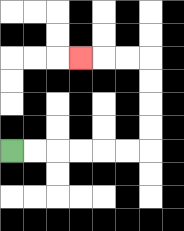{'start': '[0, 6]', 'end': '[3, 2]', 'path_directions': 'R,R,R,R,R,R,U,U,U,U,L,L,L', 'path_coordinates': '[[0, 6], [1, 6], [2, 6], [3, 6], [4, 6], [5, 6], [6, 6], [6, 5], [6, 4], [6, 3], [6, 2], [5, 2], [4, 2], [3, 2]]'}